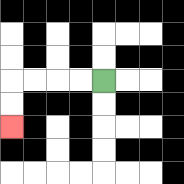{'start': '[4, 3]', 'end': '[0, 5]', 'path_directions': 'L,L,L,L,D,D', 'path_coordinates': '[[4, 3], [3, 3], [2, 3], [1, 3], [0, 3], [0, 4], [0, 5]]'}